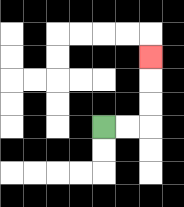{'start': '[4, 5]', 'end': '[6, 2]', 'path_directions': 'R,R,U,U,U', 'path_coordinates': '[[4, 5], [5, 5], [6, 5], [6, 4], [6, 3], [6, 2]]'}